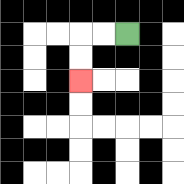{'start': '[5, 1]', 'end': '[3, 3]', 'path_directions': 'L,L,D,D', 'path_coordinates': '[[5, 1], [4, 1], [3, 1], [3, 2], [3, 3]]'}